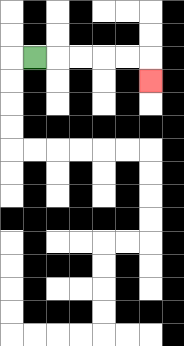{'start': '[1, 2]', 'end': '[6, 3]', 'path_directions': 'R,R,R,R,R,D', 'path_coordinates': '[[1, 2], [2, 2], [3, 2], [4, 2], [5, 2], [6, 2], [6, 3]]'}